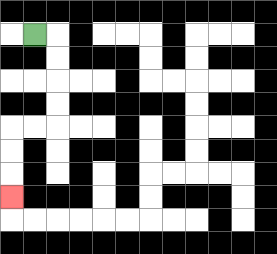{'start': '[1, 1]', 'end': '[0, 8]', 'path_directions': 'R,D,D,D,D,L,L,D,D,D', 'path_coordinates': '[[1, 1], [2, 1], [2, 2], [2, 3], [2, 4], [2, 5], [1, 5], [0, 5], [0, 6], [0, 7], [0, 8]]'}